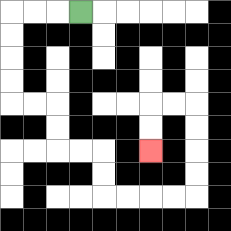{'start': '[3, 0]', 'end': '[6, 6]', 'path_directions': 'L,L,L,D,D,D,D,R,R,D,D,R,R,D,D,R,R,R,R,U,U,U,U,L,L,D,D', 'path_coordinates': '[[3, 0], [2, 0], [1, 0], [0, 0], [0, 1], [0, 2], [0, 3], [0, 4], [1, 4], [2, 4], [2, 5], [2, 6], [3, 6], [4, 6], [4, 7], [4, 8], [5, 8], [6, 8], [7, 8], [8, 8], [8, 7], [8, 6], [8, 5], [8, 4], [7, 4], [6, 4], [6, 5], [6, 6]]'}